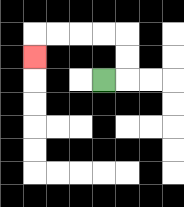{'start': '[4, 3]', 'end': '[1, 2]', 'path_directions': 'R,U,U,L,L,L,L,D', 'path_coordinates': '[[4, 3], [5, 3], [5, 2], [5, 1], [4, 1], [3, 1], [2, 1], [1, 1], [1, 2]]'}